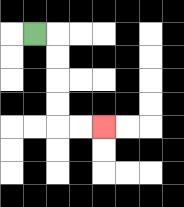{'start': '[1, 1]', 'end': '[4, 5]', 'path_directions': 'R,D,D,D,D,R,R', 'path_coordinates': '[[1, 1], [2, 1], [2, 2], [2, 3], [2, 4], [2, 5], [3, 5], [4, 5]]'}